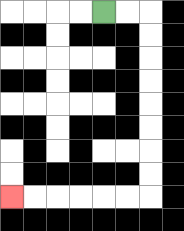{'start': '[4, 0]', 'end': '[0, 8]', 'path_directions': 'R,R,D,D,D,D,D,D,D,D,L,L,L,L,L,L', 'path_coordinates': '[[4, 0], [5, 0], [6, 0], [6, 1], [6, 2], [6, 3], [6, 4], [6, 5], [6, 6], [6, 7], [6, 8], [5, 8], [4, 8], [3, 8], [2, 8], [1, 8], [0, 8]]'}